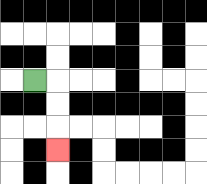{'start': '[1, 3]', 'end': '[2, 6]', 'path_directions': 'R,D,D,D', 'path_coordinates': '[[1, 3], [2, 3], [2, 4], [2, 5], [2, 6]]'}